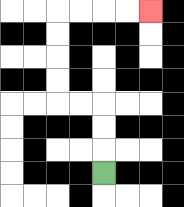{'start': '[4, 7]', 'end': '[6, 0]', 'path_directions': 'U,U,U,L,L,U,U,U,U,R,R,R,R', 'path_coordinates': '[[4, 7], [4, 6], [4, 5], [4, 4], [3, 4], [2, 4], [2, 3], [2, 2], [2, 1], [2, 0], [3, 0], [4, 0], [5, 0], [6, 0]]'}